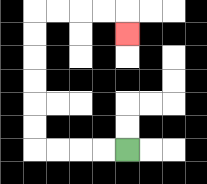{'start': '[5, 6]', 'end': '[5, 1]', 'path_directions': 'L,L,L,L,U,U,U,U,U,U,R,R,R,R,D', 'path_coordinates': '[[5, 6], [4, 6], [3, 6], [2, 6], [1, 6], [1, 5], [1, 4], [1, 3], [1, 2], [1, 1], [1, 0], [2, 0], [3, 0], [4, 0], [5, 0], [5, 1]]'}